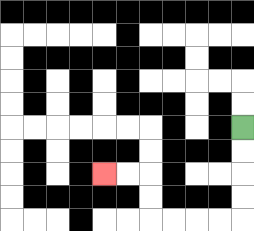{'start': '[10, 5]', 'end': '[4, 7]', 'path_directions': 'D,D,D,D,L,L,L,L,U,U,L,L', 'path_coordinates': '[[10, 5], [10, 6], [10, 7], [10, 8], [10, 9], [9, 9], [8, 9], [7, 9], [6, 9], [6, 8], [6, 7], [5, 7], [4, 7]]'}